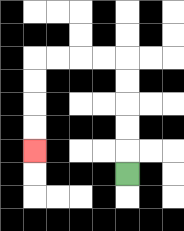{'start': '[5, 7]', 'end': '[1, 6]', 'path_directions': 'U,U,U,U,U,L,L,L,L,D,D,D,D', 'path_coordinates': '[[5, 7], [5, 6], [5, 5], [5, 4], [5, 3], [5, 2], [4, 2], [3, 2], [2, 2], [1, 2], [1, 3], [1, 4], [1, 5], [1, 6]]'}